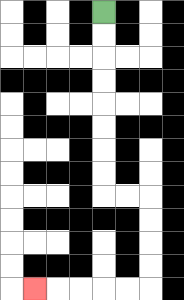{'start': '[4, 0]', 'end': '[1, 12]', 'path_directions': 'D,D,D,D,D,D,D,D,R,R,D,D,D,D,L,L,L,L,L', 'path_coordinates': '[[4, 0], [4, 1], [4, 2], [4, 3], [4, 4], [4, 5], [4, 6], [4, 7], [4, 8], [5, 8], [6, 8], [6, 9], [6, 10], [6, 11], [6, 12], [5, 12], [4, 12], [3, 12], [2, 12], [1, 12]]'}